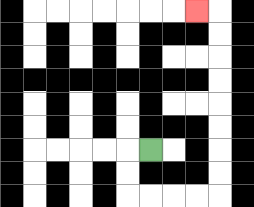{'start': '[6, 6]', 'end': '[8, 0]', 'path_directions': 'L,D,D,R,R,R,R,U,U,U,U,U,U,U,U,L', 'path_coordinates': '[[6, 6], [5, 6], [5, 7], [5, 8], [6, 8], [7, 8], [8, 8], [9, 8], [9, 7], [9, 6], [9, 5], [9, 4], [9, 3], [9, 2], [9, 1], [9, 0], [8, 0]]'}